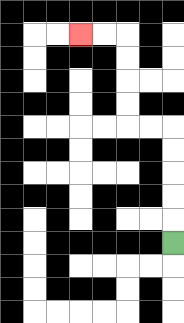{'start': '[7, 10]', 'end': '[3, 1]', 'path_directions': 'U,U,U,U,U,L,L,U,U,U,U,L,L', 'path_coordinates': '[[7, 10], [7, 9], [7, 8], [7, 7], [7, 6], [7, 5], [6, 5], [5, 5], [5, 4], [5, 3], [5, 2], [5, 1], [4, 1], [3, 1]]'}